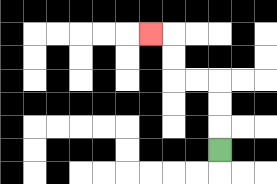{'start': '[9, 6]', 'end': '[6, 1]', 'path_directions': 'U,U,U,L,L,U,U,L', 'path_coordinates': '[[9, 6], [9, 5], [9, 4], [9, 3], [8, 3], [7, 3], [7, 2], [7, 1], [6, 1]]'}